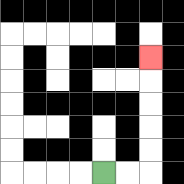{'start': '[4, 7]', 'end': '[6, 2]', 'path_directions': 'R,R,U,U,U,U,U', 'path_coordinates': '[[4, 7], [5, 7], [6, 7], [6, 6], [6, 5], [6, 4], [6, 3], [6, 2]]'}